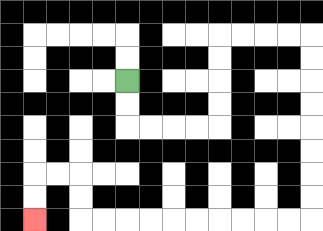{'start': '[5, 3]', 'end': '[1, 9]', 'path_directions': 'D,D,R,R,R,R,U,U,U,U,R,R,R,R,D,D,D,D,D,D,D,D,L,L,L,L,L,L,L,L,L,L,U,U,L,L,D,D', 'path_coordinates': '[[5, 3], [5, 4], [5, 5], [6, 5], [7, 5], [8, 5], [9, 5], [9, 4], [9, 3], [9, 2], [9, 1], [10, 1], [11, 1], [12, 1], [13, 1], [13, 2], [13, 3], [13, 4], [13, 5], [13, 6], [13, 7], [13, 8], [13, 9], [12, 9], [11, 9], [10, 9], [9, 9], [8, 9], [7, 9], [6, 9], [5, 9], [4, 9], [3, 9], [3, 8], [3, 7], [2, 7], [1, 7], [1, 8], [1, 9]]'}